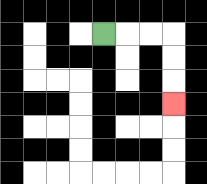{'start': '[4, 1]', 'end': '[7, 4]', 'path_directions': 'R,R,R,D,D,D', 'path_coordinates': '[[4, 1], [5, 1], [6, 1], [7, 1], [7, 2], [7, 3], [7, 4]]'}